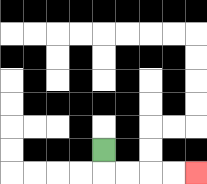{'start': '[4, 6]', 'end': '[8, 7]', 'path_directions': 'D,R,R,R,R', 'path_coordinates': '[[4, 6], [4, 7], [5, 7], [6, 7], [7, 7], [8, 7]]'}